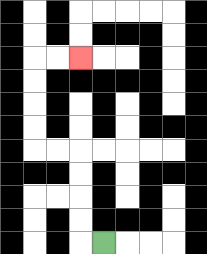{'start': '[4, 10]', 'end': '[3, 2]', 'path_directions': 'L,U,U,U,U,L,L,U,U,U,U,R,R', 'path_coordinates': '[[4, 10], [3, 10], [3, 9], [3, 8], [3, 7], [3, 6], [2, 6], [1, 6], [1, 5], [1, 4], [1, 3], [1, 2], [2, 2], [3, 2]]'}